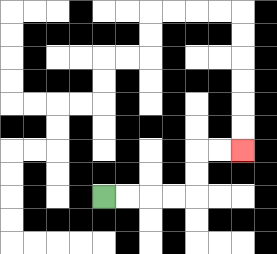{'start': '[4, 8]', 'end': '[10, 6]', 'path_directions': 'R,R,R,R,U,U,R,R', 'path_coordinates': '[[4, 8], [5, 8], [6, 8], [7, 8], [8, 8], [8, 7], [8, 6], [9, 6], [10, 6]]'}